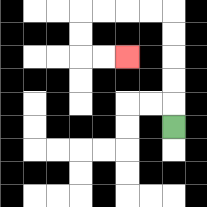{'start': '[7, 5]', 'end': '[5, 2]', 'path_directions': 'U,U,U,U,U,L,L,L,L,D,D,R,R', 'path_coordinates': '[[7, 5], [7, 4], [7, 3], [7, 2], [7, 1], [7, 0], [6, 0], [5, 0], [4, 0], [3, 0], [3, 1], [3, 2], [4, 2], [5, 2]]'}